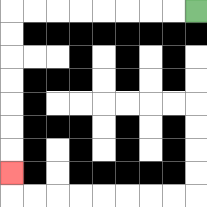{'start': '[8, 0]', 'end': '[0, 7]', 'path_directions': 'L,L,L,L,L,L,L,L,D,D,D,D,D,D,D', 'path_coordinates': '[[8, 0], [7, 0], [6, 0], [5, 0], [4, 0], [3, 0], [2, 0], [1, 0], [0, 0], [0, 1], [0, 2], [0, 3], [0, 4], [0, 5], [0, 6], [0, 7]]'}